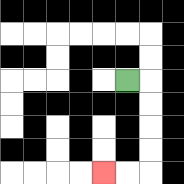{'start': '[5, 3]', 'end': '[4, 7]', 'path_directions': 'R,D,D,D,D,L,L', 'path_coordinates': '[[5, 3], [6, 3], [6, 4], [6, 5], [6, 6], [6, 7], [5, 7], [4, 7]]'}